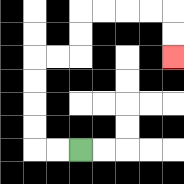{'start': '[3, 6]', 'end': '[7, 2]', 'path_directions': 'L,L,U,U,U,U,R,R,U,U,R,R,R,R,D,D', 'path_coordinates': '[[3, 6], [2, 6], [1, 6], [1, 5], [1, 4], [1, 3], [1, 2], [2, 2], [3, 2], [3, 1], [3, 0], [4, 0], [5, 0], [6, 0], [7, 0], [7, 1], [7, 2]]'}